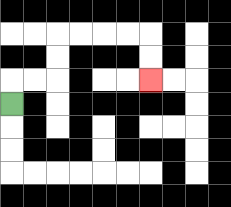{'start': '[0, 4]', 'end': '[6, 3]', 'path_directions': 'U,R,R,U,U,R,R,R,R,D,D', 'path_coordinates': '[[0, 4], [0, 3], [1, 3], [2, 3], [2, 2], [2, 1], [3, 1], [4, 1], [5, 1], [6, 1], [6, 2], [6, 3]]'}